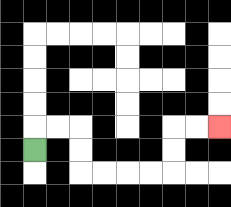{'start': '[1, 6]', 'end': '[9, 5]', 'path_directions': 'U,R,R,D,D,R,R,R,R,U,U,R,R', 'path_coordinates': '[[1, 6], [1, 5], [2, 5], [3, 5], [3, 6], [3, 7], [4, 7], [5, 7], [6, 7], [7, 7], [7, 6], [7, 5], [8, 5], [9, 5]]'}